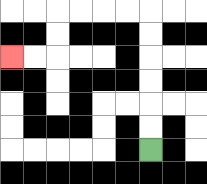{'start': '[6, 6]', 'end': '[0, 2]', 'path_directions': 'U,U,U,U,U,U,L,L,L,L,D,D,L,L', 'path_coordinates': '[[6, 6], [6, 5], [6, 4], [6, 3], [6, 2], [6, 1], [6, 0], [5, 0], [4, 0], [3, 0], [2, 0], [2, 1], [2, 2], [1, 2], [0, 2]]'}